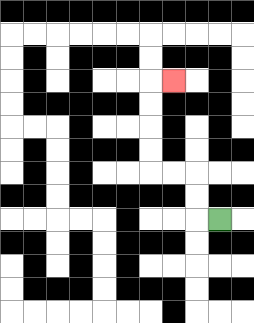{'start': '[9, 9]', 'end': '[7, 3]', 'path_directions': 'L,U,U,L,L,U,U,U,U,R', 'path_coordinates': '[[9, 9], [8, 9], [8, 8], [8, 7], [7, 7], [6, 7], [6, 6], [6, 5], [6, 4], [6, 3], [7, 3]]'}